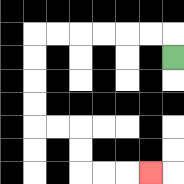{'start': '[7, 2]', 'end': '[6, 7]', 'path_directions': 'U,L,L,L,L,L,L,D,D,D,D,R,R,D,D,R,R,R', 'path_coordinates': '[[7, 2], [7, 1], [6, 1], [5, 1], [4, 1], [3, 1], [2, 1], [1, 1], [1, 2], [1, 3], [1, 4], [1, 5], [2, 5], [3, 5], [3, 6], [3, 7], [4, 7], [5, 7], [6, 7]]'}